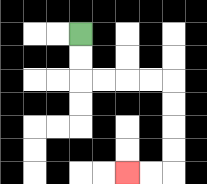{'start': '[3, 1]', 'end': '[5, 7]', 'path_directions': 'D,D,R,R,R,R,D,D,D,D,L,L', 'path_coordinates': '[[3, 1], [3, 2], [3, 3], [4, 3], [5, 3], [6, 3], [7, 3], [7, 4], [7, 5], [7, 6], [7, 7], [6, 7], [5, 7]]'}